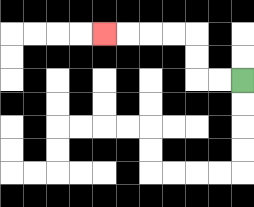{'start': '[10, 3]', 'end': '[4, 1]', 'path_directions': 'L,L,U,U,L,L,L,L', 'path_coordinates': '[[10, 3], [9, 3], [8, 3], [8, 2], [8, 1], [7, 1], [6, 1], [5, 1], [4, 1]]'}